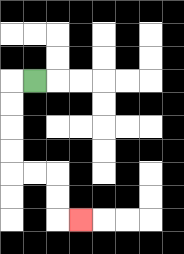{'start': '[1, 3]', 'end': '[3, 9]', 'path_directions': 'L,D,D,D,D,R,R,D,D,R', 'path_coordinates': '[[1, 3], [0, 3], [0, 4], [0, 5], [0, 6], [0, 7], [1, 7], [2, 7], [2, 8], [2, 9], [3, 9]]'}